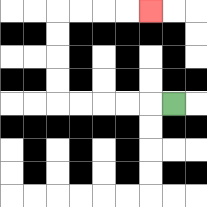{'start': '[7, 4]', 'end': '[6, 0]', 'path_directions': 'L,L,L,L,L,U,U,U,U,R,R,R,R', 'path_coordinates': '[[7, 4], [6, 4], [5, 4], [4, 4], [3, 4], [2, 4], [2, 3], [2, 2], [2, 1], [2, 0], [3, 0], [4, 0], [5, 0], [6, 0]]'}